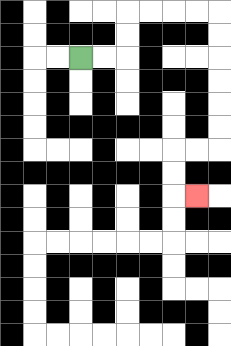{'start': '[3, 2]', 'end': '[8, 8]', 'path_directions': 'R,R,U,U,R,R,R,R,D,D,D,D,D,D,L,L,D,D,R', 'path_coordinates': '[[3, 2], [4, 2], [5, 2], [5, 1], [5, 0], [6, 0], [7, 0], [8, 0], [9, 0], [9, 1], [9, 2], [9, 3], [9, 4], [9, 5], [9, 6], [8, 6], [7, 6], [7, 7], [7, 8], [8, 8]]'}